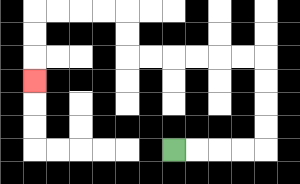{'start': '[7, 6]', 'end': '[1, 3]', 'path_directions': 'R,R,R,R,U,U,U,U,L,L,L,L,L,L,U,U,L,L,L,L,D,D,D', 'path_coordinates': '[[7, 6], [8, 6], [9, 6], [10, 6], [11, 6], [11, 5], [11, 4], [11, 3], [11, 2], [10, 2], [9, 2], [8, 2], [7, 2], [6, 2], [5, 2], [5, 1], [5, 0], [4, 0], [3, 0], [2, 0], [1, 0], [1, 1], [1, 2], [1, 3]]'}